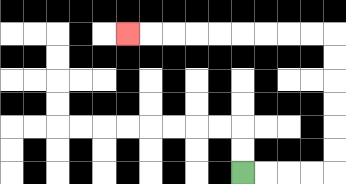{'start': '[10, 7]', 'end': '[5, 1]', 'path_directions': 'R,R,R,R,U,U,U,U,U,U,L,L,L,L,L,L,L,L,L', 'path_coordinates': '[[10, 7], [11, 7], [12, 7], [13, 7], [14, 7], [14, 6], [14, 5], [14, 4], [14, 3], [14, 2], [14, 1], [13, 1], [12, 1], [11, 1], [10, 1], [9, 1], [8, 1], [7, 1], [6, 1], [5, 1]]'}